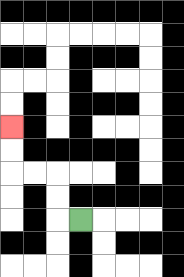{'start': '[3, 9]', 'end': '[0, 5]', 'path_directions': 'L,U,U,L,L,U,U', 'path_coordinates': '[[3, 9], [2, 9], [2, 8], [2, 7], [1, 7], [0, 7], [0, 6], [0, 5]]'}